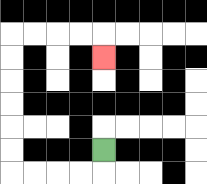{'start': '[4, 6]', 'end': '[4, 2]', 'path_directions': 'D,L,L,L,L,U,U,U,U,U,U,R,R,R,R,D', 'path_coordinates': '[[4, 6], [4, 7], [3, 7], [2, 7], [1, 7], [0, 7], [0, 6], [0, 5], [0, 4], [0, 3], [0, 2], [0, 1], [1, 1], [2, 1], [3, 1], [4, 1], [4, 2]]'}